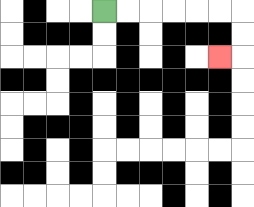{'start': '[4, 0]', 'end': '[9, 2]', 'path_directions': 'R,R,R,R,R,R,D,D,L', 'path_coordinates': '[[4, 0], [5, 0], [6, 0], [7, 0], [8, 0], [9, 0], [10, 0], [10, 1], [10, 2], [9, 2]]'}